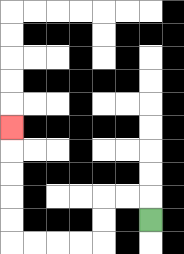{'start': '[6, 9]', 'end': '[0, 5]', 'path_directions': 'U,L,L,D,D,L,L,L,L,U,U,U,U,U', 'path_coordinates': '[[6, 9], [6, 8], [5, 8], [4, 8], [4, 9], [4, 10], [3, 10], [2, 10], [1, 10], [0, 10], [0, 9], [0, 8], [0, 7], [0, 6], [0, 5]]'}